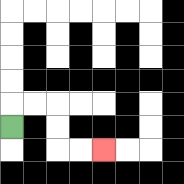{'start': '[0, 5]', 'end': '[4, 6]', 'path_directions': 'U,R,R,D,D,R,R', 'path_coordinates': '[[0, 5], [0, 4], [1, 4], [2, 4], [2, 5], [2, 6], [3, 6], [4, 6]]'}